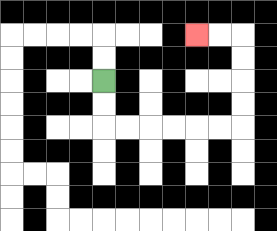{'start': '[4, 3]', 'end': '[8, 1]', 'path_directions': 'D,D,R,R,R,R,R,R,U,U,U,U,L,L', 'path_coordinates': '[[4, 3], [4, 4], [4, 5], [5, 5], [6, 5], [7, 5], [8, 5], [9, 5], [10, 5], [10, 4], [10, 3], [10, 2], [10, 1], [9, 1], [8, 1]]'}